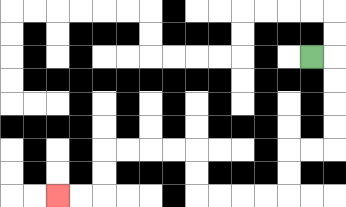{'start': '[13, 2]', 'end': '[2, 8]', 'path_directions': 'R,D,D,D,D,L,L,D,D,L,L,L,L,U,U,L,L,L,L,D,D,L,L', 'path_coordinates': '[[13, 2], [14, 2], [14, 3], [14, 4], [14, 5], [14, 6], [13, 6], [12, 6], [12, 7], [12, 8], [11, 8], [10, 8], [9, 8], [8, 8], [8, 7], [8, 6], [7, 6], [6, 6], [5, 6], [4, 6], [4, 7], [4, 8], [3, 8], [2, 8]]'}